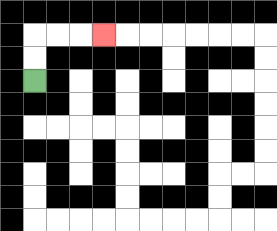{'start': '[1, 3]', 'end': '[4, 1]', 'path_directions': 'U,U,R,R,R', 'path_coordinates': '[[1, 3], [1, 2], [1, 1], [2, 1], [3, 1], [4, 1]]'}